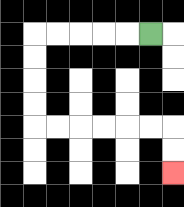{'start': '[6, 1]', 'end': '[7, 7]', 'path_directions': 'L,L,L,L,L,D,D,D,D,R,R,R,R,R,R,D,D', 'path_coordinates': '[[6, 1], [5, 1], [4, 1], [3, 1], [2, 1], [1, 1], [1, 2], [1, 3], [1, 4], [1, 5], [2, 5], [3, 5], [4, 5], [5, 5], [6, 5], [7, 5], [7, 6], [7, 7]]'}